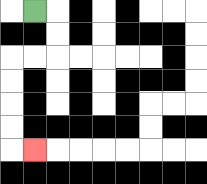{'start': '[1, 0]', 'end': '[1, 6]', 'path_directions': 'R,D,D,L,L,D,D,D,D,R', 'path_coordinates': '[[1, 0], [2, 0], [2, 1], [2, 2], [1, 2], [0, 2], [0, 3], [0, 4], [0, 5], [0, 6], [1, 6]]'}